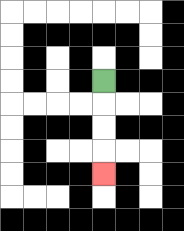{'start': '[4, 3]', 'end': '[4, 7]', 'path_directions': 'D,D,D,D', 'path_coordinates': '[[4, 3], [4, 4], [4, 5], [4, 6], [4, 7]]'}